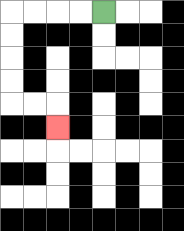{'start': '[4, 0]', 'end': '[2, 5]', 'path_directions': 'L,L,L,L,D,D,D,D,R,R,D', 'path_coordinates': '[[4, 0], [3, 0], [2, 0], [1, 0], [0, 0], [0, 1], [0, 2], [0, 3], [0, 4], [1, 4], [2, 4], [2, 5]]'}